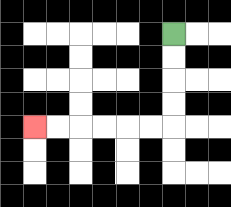{'start': '[7, 1]', 'end': '[1, 5]', 'path_directions': 'D,D,D,D,L,L,L,L,L,L', 'path_coordinates': '[[7, 1], [7, 2], [7, 3], [7, 4], [7, 5], [6, 5], [5, 5], [4, 5], [3, 5], [2, 5], [1, 5]]'}